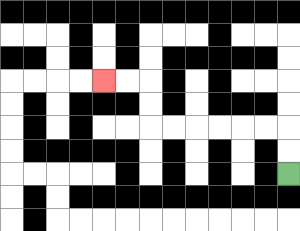{'start': '[12, 7]', 'end': '[4, 3]', 'path_directions': 'U,U,L,L,L,L,L,L,U,U,L,L', 'path_coordinates': '[[12, 7], [12, 6], [12, 5], [11, 5], [10, 5], [9, 5], [8, 5], [7, 5], [6, 5], [6, 4], [6, 3], [5, 3], [4, 3]]'}